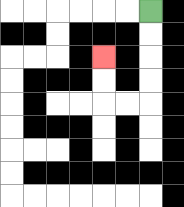{'start': '[6, 0]', 'end': '[4, 2]', 'path_directions': 'D,D,D,D,L,L,U,U', 'path_coordinates': '[[6, 0], [6, 1], [6, 2], [6, 3], [6, 4], [5, 4], [4, 4], [4, 3], [4, 2]]'}